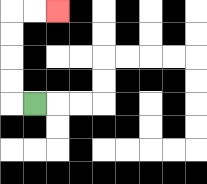{'start': '[1, 4]', 'end': '[2, 0]', 'path_directions': 'L,U,U,U,U,R,R', 'path_coordinates': '[[1, 4], [0, 4], [0, 3], [0, 2], [0, 1], [0, 0], [1, 0], [2, 0]]'}